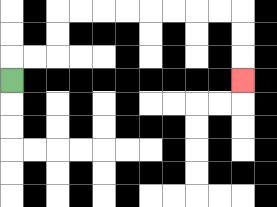{'start': '[0, 3]', 'end': '[10, 3]', 'path_directions': 'U,R,R,U,U,R,R,R,R,R,R,R,R,D,D,D', 'path_coordinates': '[[0, 3], [0, 2], [1, 2], [2, 2], [2, 1], [2, 0], [3, 0], [4, 0], [5, 0], [6, 0], [7, 0], [8, 0], [9, 0], [10, 0], [10, 1], [10, 2], [10, 3]]'}